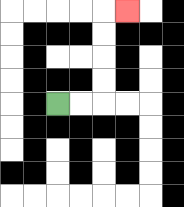{'start': '[2, 4]', 'end': '[5, 0]', 'path_directions': 'R,R,U,U,U,U,R', 'path_coordinates': '[[2, 4], [3, 4], [4, 4], [4, 3], [4, 2], [4, 1], [4, 0], [5, 0]]'}